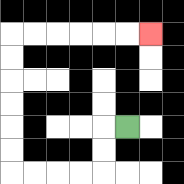{'start': '[5, 5]', 'end': '[6, 1]', 'path_directions': 'L,D,D,L,L,L,L,U,U,U,U,U,U,R,R,R,R,R,R', 'path_coordinates': '[[5, 5], [4, 5], [4, 6], [4, 7], [3, 7], [2, 7], [1, 7], [0, 7], [0, 6], [0, 5], [0, 4], [0, 3], [0, 2], [0, 1], [1, 1], [2, 1], [3, 1], [4, 1], [5, 1], [6, 1]]'}